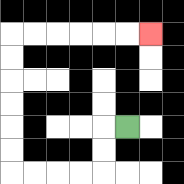{'start': '[5, 5]', 'end': '[6, 1]', 'path_directions': 'L,D,D,L,L,L,L,U,U,U,U,U,U,R,R,R,R,R,R', 'path_coordinates': '[[5, 5], [4, 5], [4, 6], [4, 7], [3, 7], [2, 7], [1, 7], [0, 7], [0, 6], [0, 5], [0, 4], [0, 3], [0, 2], [0, 1], [1, 1], [2, 1], [3, 1], [4, 1], [5, 1], [6, 1]]'}